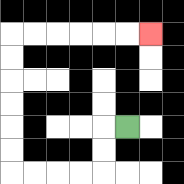{'start': '[5, 5]', 'end': '[6, 1]', 'path_directions': 'L,D,D,L,L,L,L,U,U,U,U,U,U,R,R,R,R,R,R', 'path_coordinates': '[[5, 5], [4, 5], [4, 6], [4, 7], [3, 7], [2, 7], [1, 7], [0, 7], [0, 6], [0, 5], [0, 4], [0, 3], [0, 2], [0, 1], [1, 1], [2, 1], [3, 1], [4, 1], [5, 1], [6, 1]]'}